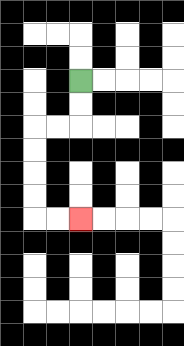{'start': '[3, 3]', 'end': '[3, 9]', 'path_directions': 'D,D,L,L,D,D,D,D,R,R', 'path_coordinates': '[[3, 3], [3, 4], [3, 5], [2, 5], [1, 5], [1, 6], [1, 7], [1, 8], [1, 9], [2, 9], [3, 9]]'}